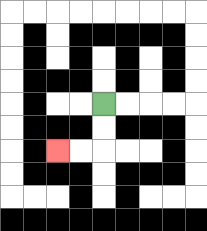{'start': '[4, 4]', 'end': '[2, 6]', 'path_directions': 'D,D,L,L', 'path_coordinates': '[[4, 4], [4, 5], [4, 6], [3, 6], [2, 6]]'}